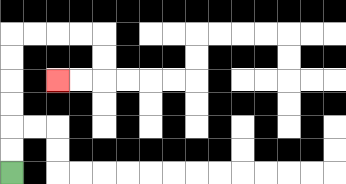{'start': '[0, 7]', 'end': '[2, 3]', 'path_directions': 'U,U,U,U,U,U,R,R,R,R,D,D,L,L', 'path_coordinates': '[[0, 7], [0, 6], [0, 5], [0, 4], [0, 3], [0, 2], [0, 1], [1, 1], [2, 1], [3, 1], [4, 1], [4, 2], [4, 3], [3, 3], [2, 3]]'}